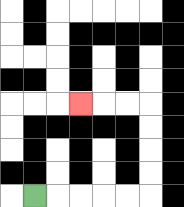{'start': '[1, 8]', 'end': '[3, 4]', 'path_directions': 'R,R,R,R,R,U,U,U,U,L,L,L', 'path_coordinates': '[[1, 8], [2, 8], [3, 8], [4, 8], [5, 8], [6, 8], [6, 7], [6, 6], [6, 5], [6, 4], [5, 4], [4, 4], [3, 4]]'}